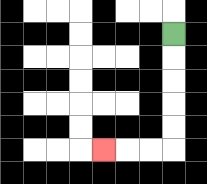{'start': '[7, 1]', 'end': '[4, 6]', 'path_directions': 'D,D,D,D,D,L,L,L', 'path_coordinates': '[[7, 1], [7, 2], [7, 3], [7, 4], [7, 5], [7, 6], [6, 6], [5, 6], [4, 6]]'}